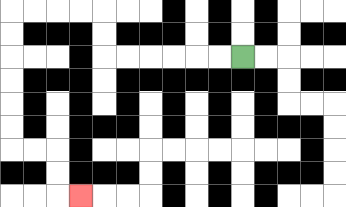{'start': '[10, 2]', 'end': '[3, 8]', 'path_directions': 'L,L,L,L,L,L,U,U,L,L,L,L,D,D,D,D,D,D,R,R,D,D,R', 'path_coordinates': '[[10, 2], [9, 2], [8, 2], [7, 2], [6, 2], [5, 2], [4, 2], [4, 1], [4, 0], [3, 0], [2, 0], [1, 0], [0, 0], [0, 1], [0, 2], [0, 3], [0, 4], [0, 5], [0, 6], [1, 6], [2, 6], [2, 7], [2, 8], [3, 8]]'}